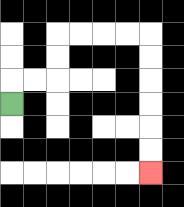{'start': '[0, 4]', 'end': '[6, 7]', 'path_directions': 'U,R,R,U,U,R,R,R,R,D,D,D,D,D,D', 'path_coordinates': '[[0, 4], [0, 3], [1, 3], [2, 3], [2, 2], [2, 1], [3, 1], [4, 1], [5, 1], [6, 1], [6, 2], [6, 3], [6, 4], [6, 5], [6, 6], [6, 7]]'}